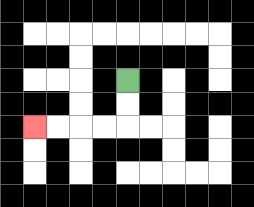{'start': '[5, 3]', 'end': '[1, 5]', 'path_directions': 'D,D,L,L,L,L', 'path_coordinates': '[[5, 3], [5, 4], [5, 5], [4, 5], [3, 5], [2, 5], [1, 5]]'}